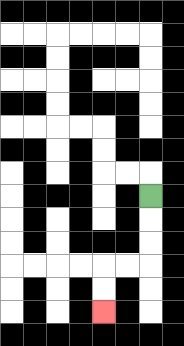{'start': '[6, 8]', 'end': '[4, 13]', 'path_directions': 'D,D,D,L,L,D,D', 'path_coordinates': '[[6, 8], [6, 9], [6, 10], [6, 11], [5, 11], [4, 11], [4, 12], [4, 13]]'}